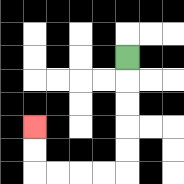{'start': '[5, 2]', 'end': '[1, 5]', 'path_directions': 'D,D,D,D,D,L,L,L,L,U,U', 'path_coordinates': '[[5, 2], [5, 3], [5, 4], [5, 5], [5, 6], [5, 7], [4, 7], [3, 7], [2, 7], [1, 7], [1, 6], [1, 5]]'}